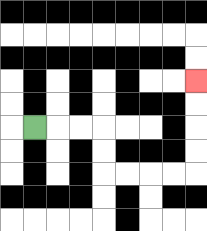{'start': '[1, 5]', 'end': '[8, 3]', 'path_directions': 'R,R,R,D,D,R,R,R,R,U,U,U,U', 'path_coordinates': '[[1, 5], [2, 5], [3, 5], [4, 5], [4, 6], [4, 7], [5, 7], [6, 7], [7, 7], [8, 7], [8, 6], [8, 5], [8, 4], [8, 3]]'}